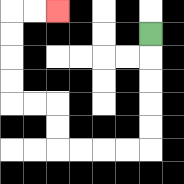{'start': '[6, 1]', 'end': '[2, 0]', 'path_directions': 'D,D,D,D,D,L,L,L,L,U,U,L,L,U,U,U,U,R,R', 'path_coordinates': '[[6, 1], [6, 2], [6, 3], [6, 4], [6, 5], [6, 6], [5, 6], [4, 6], [3, 6], [2, 6], [2, 5], [2, 4], [1, 4], [0, 4], [0, 3], [0, 2], [0, 1], [0, 0], [1, 0], [2, 0]]'}